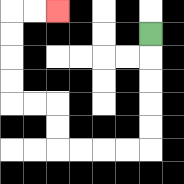{'start': '[6, 1]', 'end': '[2, 0]', 'path_directions': 'D,D,D,D,D,L,L,L,L,U,U,L,L,U,U,U,U,R,R', 'path_coordinates': '[[6, 1], [6, 2], [6, 3], [6, 4], [6, 5], [6, 6], [5, 6], [4, 6], [3, 6], [2, 6], [2, 5], [2, 4], [1, 4], [0, 4], [0, 3], [0, 2], [0, 1], [0, 0], [1, 0], [2, 0]]'}